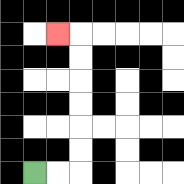{'start': '[1, 7]', 'end': '[2, 1]', 'path_directions': 'R,R,U,U,U,U,U,U,L', 'path_coordinates': '[[1, 7], [2, 7], [3, 7], [3, 6], [3, 5], [3, 4], [3, 3], [3, 2], [3, 1], [2, 1]]'}